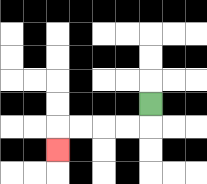{'start': '[6, 4]', 'end': '[2, 6]', 'path_directions': 'D,L,L,L,L,D', 'path_coordinates': '[[6, 4], [6, 5], [5, 5], [4, 5], [3, 5], [2, 5], [2, 6]]'}